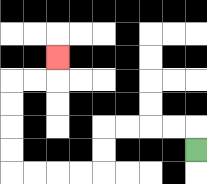{'start': '[8, 6]', 'end': '[2, 2]', 'path_directions': 'U,L,L,L,L,D,D,L,L,L,L,U,U,U,U,R,R,U', 'path_coordinates': '[[8, 6], [8, 5], [7, 5], [6, 5], [5, 5], [4, 5], [4, 6], [4, 7], [3, 7], [2, 7], [1, 7], [0, 7], [0, 6], [0, 5], [0, 4], [0, 3], [1, 3], [2, 3], [2, 2]]'}